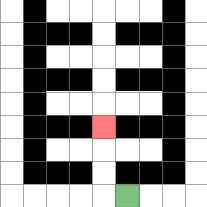{'start': '[5, 8]', 'end': '[4, 5]', 'path_directions': 'L,U,U,U', 'path_coordinates': '[[5, 8], [4, 8], [4, 7], [4, 6], [4, 5]]'}